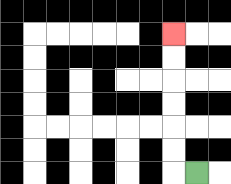{'start': '[8, 7]', 'end': '[7, 1]', 'path_directions': 'L,U,U,U,U,U,U', 'path_coordinates': '[[8, 7], [7, 7], [7, 6], [7, 5], [7, 4], [7, 3], [7, 2], [7, 1]]'}